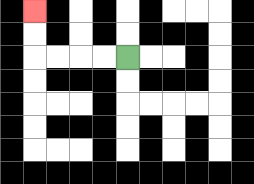{'start': '[5, 2]', 'end': '[1, 0]', 'path_directions': 'L,L,L,L,U,U', 'path_coordinates': '[[5, 2], [4, 2], [3, 2], [2, 2], [1, 2], [1, 1], [1, 0]]'}